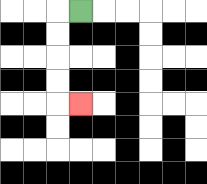{'start': '[3, 0]', 'end': '[3, 4]', 'path_directions': 'L,D,D,D,D,R', 'path_coordinates': '[[3, 0], [2, 0], [2, 1], [2, 2], [2, 3], [2, 4], [3, 4]]'}